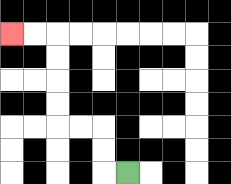{'start': '[5, 7]', 'end': '[0, 1]', 'path_directions': 'L,U,U,L,L,U,U,U,U,L,L', 'path_coordinates': '[[5, 7], [4, 7], [4, 6], [4, 5], [3, 5], [2, 5], [2, 4], [2, 3], [2, 2], [2, 1], [1, 1], [0, 1]]'}